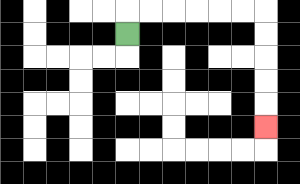{'start': '[5, 1]', 'end': '[11, 5]', 'path_directions': 'U,R,R,R,R,R,R,D,D,D,D,D', 'path_coordinates': '[[5, 1], [5, 0], [6, 0], [7, 0], [8, 0], [9, 0], [10, 0], [11, 0], [11, 1], [11, 2], [11, 3], [11, 4], [11, 5]]'}